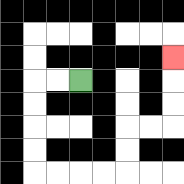{'start': '[3, 3]', 'end': '[7, 2]', 'path_directions': 'L,L,D,D,D,D,R,R,R,R,U,U,R,R,U,U,U', 'path_coordinates': '[[3, 3], [2, 3], [1, 3], [1, 4], [1, 5], [1, 6], [1, 7], [2, 7], [3, 7], [4, 7], [5, 7], [5, 6], [5, 5], [6, 5], [7, 5], [7, 4], [7, 3], [7, 2]]'}